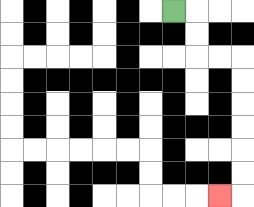{'start': '[7, 0]', 'end': '[9, 8]', 'path_directions': 'R,D,D,R,R,D,D,D,D,D,D,L', 'path_coordinates': '[[7, 0], [8, 0], [8, 1], [8, 2], [9, 2], [10, 2], [10, 3], [10, 4], [10, 5], [10, 6], [10, 7], [10, 8], [9, 8]]'}